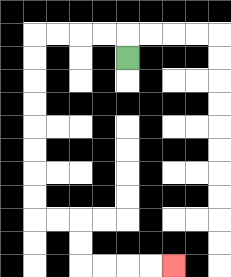{'start': '[5, 2]', 'end': '[7, 11]', 'path_directions': 'U,L,L,L,L,D,D,D,D,D,D,D,D,R,R,D,D,R,R,R,R', 'path_coordinates': '[[5, 2], [5, 1], [4, 1], [3, 1], [2, 1], [1, 1], [1, 2], [1, 3], [1, 4], [1, 5], [1, 6], [1, 7], [1, 8], [1, 9], [2, 9], [3, 9], [3, 10], [3, 11], [4, 11], [5, 11], [6, 11], [7, 11]]'}